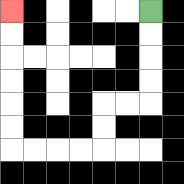{'start': '[6, 0]', 'end': '[0, 0]', 'path_directions': 'D,D,D,D,L,L,D,D,L,L,L,L,U,U,U,U,U,U', 'path_coordinates': '[[6, 0], [6, 1], [6, 2], [6, 3], [6, 4], [5, 4], [4, 4], [4, 5], [4, 6], [3, 6], [2, 6], [1, 6], [0, 6], [0, 5], [0, 4], [0, 3], [0, 2], [0, 1], [0, 0]]'}